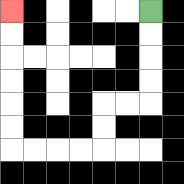{'start': '[6, 0]', 'end': '[0, 0]', 'path_directions': 'D,D,D,D,L,L,D,D,L,L,L,L,U,U,U,U,U,U', 'path_coordinates': '[[6, 0], [6, 1], [6, 2], [6, 3], [6, 4], [5, 4], [4, 4], [4, 5], [4, 6], [3, 6], [2, 6], [1, 6], [0, 6], [0, 5], [0, 4], [0, 3], [0, 2], [0, 1], [0, 0]]'}